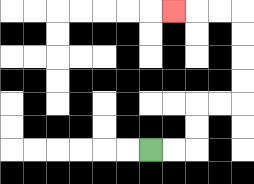{'start': '[6, 6]', 'end': '[7, 0]', 'path_directions': 'R,R,U,U,R,R,U,U,U,U,L,L,L', 'path_coordinates': '[[6, 6], [7, 6], [8, 6], [8, 5], [8, 4], [9, 4], [10, 4], [10, 3], [10, 2], [10, 1], [10, 0], [9, 0], [8, 0], [7, 0]]'}